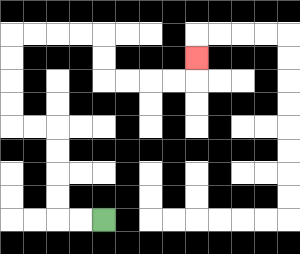{'start': '[4, 9]', 'end': '[8, 2]', 'path_directions': 'L,L,U,U,U,U,L,L,U,U,U,U,R,R,R,R,D,D,R,R,R,R,U', 'path_coordinates': '[[4, 9], [3, 9], [2, 9], [2, 8], [2, 7], [2, 6], [2, 5], [1, 5], [0, 5], [0, 4], [0, 3], [0, 2], [0, 1], [1, 1], [2, 1], [3, 1], [4, 1], [4, 2], [4, 3], [5, 3], [6, 3], [7, 3], [8, 3], [8, 2]]'}